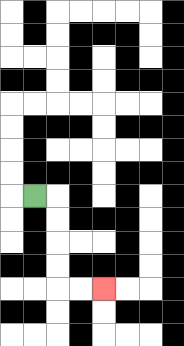{'start': '[1, 8]', 'end': '[4, 12]', 'path_directions': 'R,D,D,D,D,R,R', 'path_coordinates': '[[1, 8], [2, 8], [2, 9], [2, 10], [2, 11], [2, 12], [3, 12], [4, 12]]'}